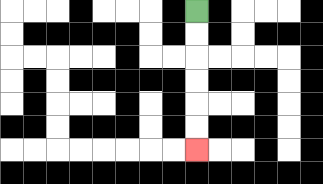{'start': '[8, 0]', 'end': '[8, 6]', 'path_directions': 'D,D,D,D,D,D', 'path_coordinates': '[[8, 0], [8, 1], [8, 2], [8, 3], [8, 4], [8, 5], [8, 6]]'}